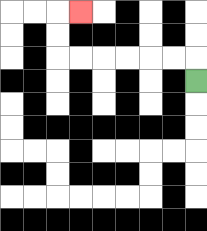{'start': '[8, 3]', 'end': '[3, 0]', 'path_directions': 'U,L,L,L,L,L,L,U,U,R', 'path_coordinates': '[[8, 3], [8, 2], [7, 2], [6, 2], [5, 2], [4, 2], [3, 2], [2, 2], [2, 1], [2, 0], [3, 0]]'}